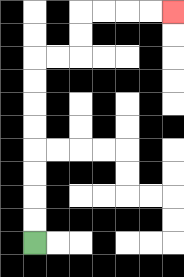{'start': '[1, 10]', 'end': '[7, 0]', 'path_directions': 'U,U,U,U,U,U,U,U,R,R,U,U,R,R,R,R', 'path_coordinates': '[[1, 10], [1, 9], [1, 8], [1, 7], [1, 6], [1, 5], [1, 4], [1, 3], [1, 2], [2, 2], [3, 2], [3, 1], [3, 0], [4, 0], [5, 0], [6, 0], [7, 0]]'}